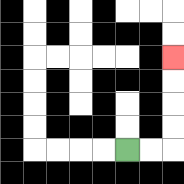{'start': '[5, 6]', 'end': '[7, 2]', 'path_directions': 'R,R,U,U,U,U', 'path_coordinates': '[[5, 6], [6, 6], [7, 6], [7, 5], [7, 4], [7, 3], [7, 2]]'}